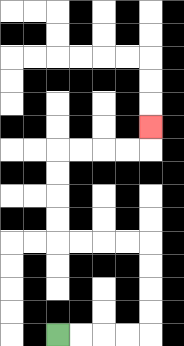{'start': '[2, 14]', 'end': '[6, 5]', 'path_directions': 'R,R,R,R,U,U,U,U,L,L,L,L,U,U,U,U,R,R,R,R,U', 'path_coordinates': '[[2, 14], [3, 14], [4, 14], [5, 14], [6, 14], [6, 13], [6, 12], [6, 11], [6, 10], [5, 10], [4, 10], [3, 10], [2, 10], [2, 9], [2, 8], [2, 7], [2, 6], [3, 6], [4, 6], [5, 6], [6, 6], [6, 5]]'}